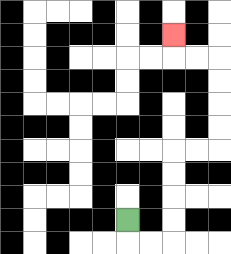{'start': '[5, 9]', 'end': '[7, 1]', 'path_directions': 'D,R,R,U,U,U,U,R,R,U,U,U,U,L,L,U', 'path_coordinates': '[[5, 9], [5, 10], [6, 10], [7, 10], [7, 9], [7, 8], [7, 7], [7, 6], [8, 6], [9, 6], [9, 5], [9, 4], [9, 3], [9, 2], [8, 2], [7, 2], [7, 1]]'}